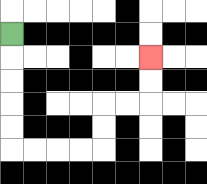{'start': '[0, 1]', 'end': '[6, 2]', 'path_directions': 'D,D,D,D,D,R,R,R,R,U,U,R,R,U,U', 'path_coordinates': '[[0, 1], [0, 2], [0, 3], [0, 4], [0, 5], [0, 6], [1, 6], [2, 6], [3, 6], [4, 6], [4, 5], [4, 4], [5, 4], [6, 4], [6, 3], [6, 2]]'}